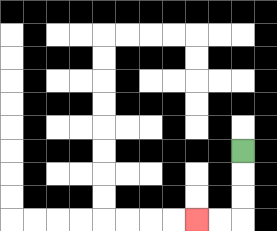{'start': '[10, 6]', 'end': '[8, 9]', 'path_directions': 'D,D,D,L,L', 'path_coordinates': '[[10, 6], [10, 7], [10, 8], [10, 9], [9, 9], [8, 9]]'}